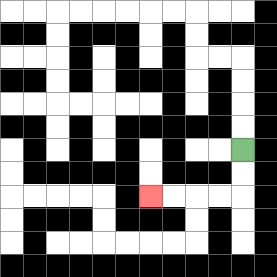{'start': '[10, 6]', 'end': '[6, 8]', 'path_directions': 'D,D,L,L,L,L', 'path_coordinates': '[[10, 6], [10, 7], [10, 8], [9, 8], [8, 8], [7, 8], [6, 8]]'}